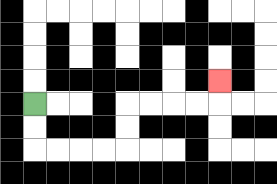{'start': '[1, 4]', 'end': '[9, 3]', 'path_directions': 'D,D,R,R,R,R,U,U,R,R,R,R,U', 'path_coordinates': '[[1, 4], [1, 5], [1, 6], [2, 6], [3, 6], [4, 6], [5, 6], [5, 5], [5, 4], [6, 4], [7, 4], [8, 4], [9, 4], [9, 3]]'}